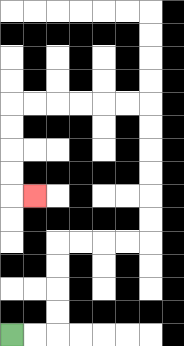{'start': '[0, 14]', 'end': '[1, 8]', 'path_directions': 'R,R,U,U,U,U,R,R,R,R,U,U,U,U,U,U,L,L,L,L,L,L,D,D,D,D,R', 'path_coordinates': '[[0, 14], [1, 14], [2, 14], [2, 13], [2, 12], [2, 11], [2, 10], [3, 10], [4, 10], [5, 10], [6, 10], [6, 9], [6, 8], [6, 7], [6, 6], [6, 5], [6, 4], [5, 4], [4, 4], [3, 4], [2, 4], [1, 4], [0, 4], [0, 5], [0, 6], [0, 7], [0, 8], [1, 8]]'}